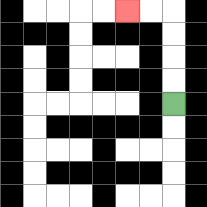{'start': '[7, 4]', 'end': '[5, 0]', 'path_directions': 'U,U,U,U,L,L', 'path_coordinates': '[[7, 4], [7, 3], [7, 2], [7, 1], [7, 0], [6, 0], [5, 0]]'}